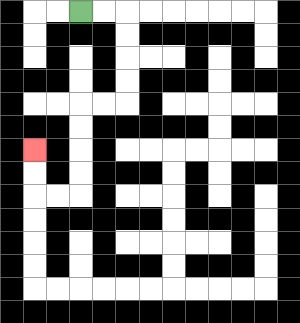{'start': '[3, 0]', 'end': '[1, 6]', 'path_directions': 'R,R,D,D,D,D,L,L,D,D,D,D,L,L,U,U', 'path_coordinates': '[[3, 0], [4, 0], [5, 0], [5, 1], [5, 2], [5, 3], [5, 4], [4, 4], [3, 4], [3, 5], [3, 6], [3, 7], [3, 8], [2, 8], [1, 8], [1, 7], [1, 6]]'}